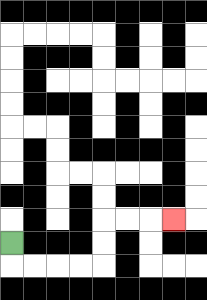{'start': '[0, 10]', 'end': '[7, 9]', 'path_directions': 'D,R,R,R,R,U,U,R,R,R', 'path_coordinates': '[[0, 10], [0, 11], [1, 11], [2, 11], [3, 11], [4, 11], [4, 10], [4, 9], [5, 9], [6, 9], [7, 9]]'}